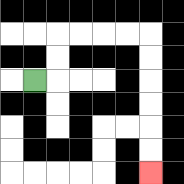{'start': '[1, 3]', 'end': '[6, 7]', 'path_directions': 'R,U,U,R,R,R,R,D,D,D,D,D,D', 'path_coordinates': '[[1, 3], [2, 3], [2, 2], [2, 1], [3, 1], [4, 1], [5, 1], [6, 1], [6, 2], [6, 3], [6, 4], [6, 5], [6, 6], [6, 7]]'}